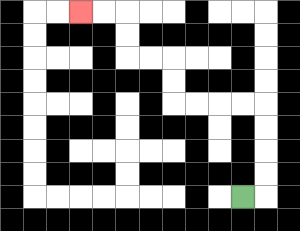{'start': '[10, 8]', 'end': '[3, 0]', 'path_directions': 'R,U,U,U,U,L,L,L,L,U,U,L,L,U,U,L,L', 'path_coordinates': '[[10, 8], [11, 8], [11, 7], [11, 6], [11, 5], [11, 4], [10, 4], [9, 4], [8, 4], [7, 4], [7, 3], [7, 2], [6, 2], [5, 2], [5, 1], [5, 0], [4, 0], [3, 0]]'}